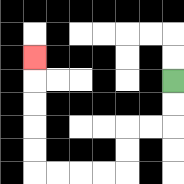{'start': '[7, 3]', 'end': '[1, 2]', 'path_directions': 'D,D,L,L,D,D,L,L,L,L,U,U,U,U,U', 'path_coordinates': '[[7, 3], [7, 4], [7, 5], [6, 5], [5, 5], [5, 6], [5, 7], [4, 7], [3, 7], [2, 7], [1, 7], [1, 6], [1, 5], [1, 4], [1, 3], [1, 2]]'}